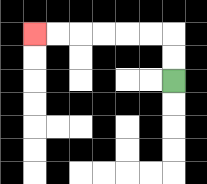{'start': '[7, 3]', 'end': '[1, 1]', 'path_directions': 'U,U,L,L,L,L,L,L', 'path_coordinates': '[[7, 3], [7, 2], [7, 1], [6, 1], [5, 1], [4, 1], [3, 1], [2, 1], [1, 1]]'}